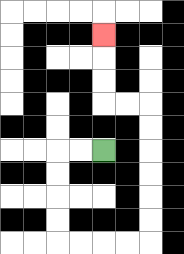{'start': '[4, 6]', 'end': '[4, 1]', 'path_directions': 'L,L,D,D,D,D,R,R,R,R,U,U,U,U,U,U,L,L,U,U,U', 'path_coordinates': '[[4, 6], [3, 6], [2, 6], [2, 7], [2, 8], [2, 9], [2, 10], [3, 10], [4, 10], [5, 10], [6, 10], [6, 9], [6, 8], [6, 7], [6, 6], [6, 5], [6, 4], [5, 4], [4, 4], [4, 3], [4, 2], [4, 1]]'}